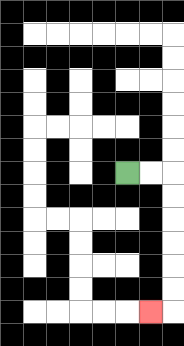{'start': '[5, 7]', 'end': '[6, 13]', 'path_directions': 'R,R,D,D,D,D,D,D,L', 'path_coordinates': '[[5, 7], [6, 7], [7, 7], [7, 8], [7, 9], [7, 10], [7, 11], [7, 12], [7, 13], [6, 13]]'}